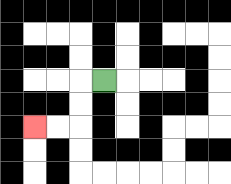{'start': '[4, 3]', 'end': '[1, 5]', 'path_directions': 'L,D,D,L,L', 'path_coordinates': '[[4, 3], [3, 3], [3, 4], [3, 5], [2, 5], [1, 5]]'}